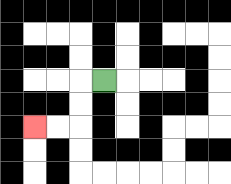{'start': '[4, 3]', 'end': '[1, 5]', 'path_directions': 'L,D,D,L,L', 'path_coordinates': '[[4, 3], [3, 3], [3, 4], [3, 5], [2, 5], [1, 5]]'}